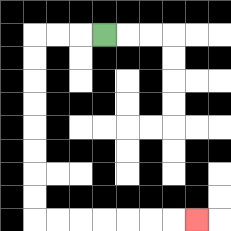{'start': '[4, 1]', 'end': '[8, 9]', 'path_directions': 'L,L,L,D,D,D,D,D,D,D,D,R,R,R,R,R,R,R', 'path_coordinates': '[[4, 1], [3, 1], [2, 1], [1, 1], [1, 2], [1, 3], [1, 4], [1, 5], [1, 6], [1, 7], [1, 8], [1, 9], [2, 9], [3, 9], [4, 9], [5, 9], [6, 9], [7, 9], [8, 9]]'}